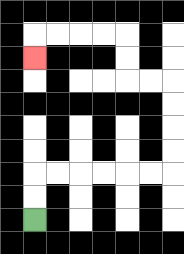{'start': '[1, 9]', 'end': '[1, 2]', 'path_directions': 'U,U,R,R,R,R,R,R,U,U,U,U,L,L,U,U,L,L,L,L,D', 'path_coordinates': '[[1, 9], [1, 8], [1, 7], [2, 7], [3, 7], [4, 7], [5, 7], [6, 7], [7, 7], [7, 6], [7, 5], [7, 4], [7, 3], [6, 3], [5, 3], [5, 2], [5, 1], [4, 1], [3, 1], [2, 1], [1, 1], [1, 2]]'}